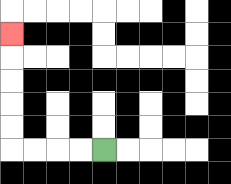{'start': '[4, 6]', 'end': '[0, 1]', 'path_directions': 'L,L,L,L,U,U,U,U,U', 'path_coordinates': '[[4, 6], [3, 6], [2, 6], [1, 6], [0, 6], [0, 5], [0, 4], [0, 3], [0, 2], [0, 1]]'}